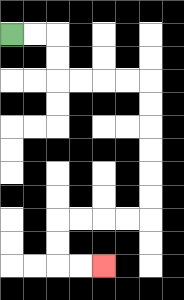{'start': '[0, 1]', 'end': '[4, 11]', 'path_directions': 'R,R,D,D,R,R,R,R,D,D,D,D,D,D,L,L,L,L,D,D,R,R', 'path_coordinates': '[[0, 1], [1, 1], [2, 1], [2, 2], [2, 3], [3, 3], [4, 3], [5, 3], [6, 3], [6, 4], [6, 5], [6, 6], [6, 7], [6, 8], [6, 9], [5, 9], [4, 9], [3, 9], [2, 9], [2, 10], [2, 11], [3, 11], [4, 11]]'}